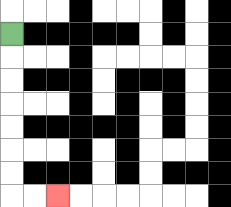{'start': '[0, 1]', 'end': '[2, 8]', 'path_directions': 'D,D,D,D,D,D,D,R,R', 'path_coordinates': '[[0, 1], [0, 2], [0, 3], [0, 4], [0, 5], [0, 6], [0, 7], [0, 8], [1, 8], [2, 8]]'}